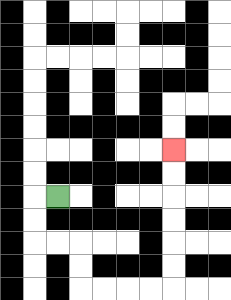{'start': '[2, 8]', 'end': '[7, 6]', 'path_directions': 'L,D,D,R,R,D,D,R,R,R,R,U,U,U,U,U,U', 'path_coordinates': '[[2, 8], [1, 8], [1, 9], [1, 10], [2, 10], [3, 10], [3, 11], [3, 12], [4, 12], [5, 12], [6, 12], [7, 12], [7, 11], [7, 10], [7, 9], [7, 8], [7, 7], [7, 6]]'}